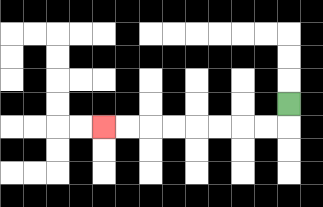{'start': '[12, 4]', 'end': '[4, 5]', 'path_directions': 'D,L,L,L,L,L,L,L,L', 'path_coordinates': '[[12, 4], [12, 5], [11, 5], [10, 5], [9, 5], [8, 5], [7, 5], [6, 5], [5, 5], [4, 5]]'}